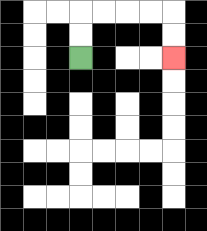{'start': '[3, 2]', 'end': '[7, 2]', 'path_directions': 'U,U,R,R,R,R,D,D', 'path_coordinates': '[[3, 2], [3, 1], [3, 0], [4, 0], [5, 0], [6, 0], [7, 0], [7, 1], [7, 2]]'}